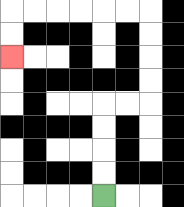{'start': '[4, 8]', 'end': '[0, 2]', 'path_directions': 'U,U,U,U,R,R,U,U,U,U,L,L,L,L,L,L,D,D', 'path_coordinates': '[[4, 8], [4, 7], [4, 6], [4, 5], [4, 4], [5, 4], [6, 4], [6, 3], [6, 2], [6, 1], [6, 0], [5, 0], [4, 0], [3, 0], [2, 0], [1, 0], [0, 0], [0, 1], [0, 2]]'}